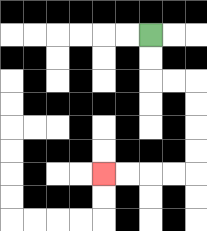{'start': '[6, 1]', 'end': '[4, 7]', 'path_directions': 'D,D,R,R,D,D,D,D,L,L,L,L', 'path_coordinates': '[[6, 1], [6, 2], [6, 3], [7, 3], [8, 3], [8, 4], [8, 5], [8, 6], [8, 7], [7, 7], [6, 7], [5, 7], [4, 7]]'}